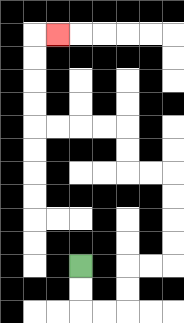{'start': '[3, 11]', 'end': '[2, 1]', 'path_directions': 'D,D,R,R,U,U,R,R,U,U,U,U,L,L,U,U,L,L,L,L,U,U,U,U,R', 'path_coordinates': '[[3, 11], [3, 12], [3, 13], [4, 13], [5, 13], [5, 12], [5, 11], [6, 11], [7, 11], [7, 10], [7, 9], [7, 8], [7, 7], [6, 7], [5, 7], [5, 6], [5, 5], [4, 5], [3, 5], [2, 5], [1, 5], [1, 4], [1, 3], [1, 2], [1, 1], [2, 1]]'}